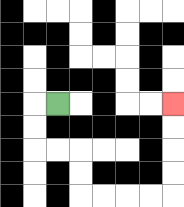{'start': '[2, 4]', 'end': '[7, 4]', 'path_directions': 'L,D,D,R,R,D,D,R,R,R,R,U,U,U,U', 'path_coordinates': '[[2, 4], [1, 4], [1, 5], [1, 6], [2, 6], [3, 6], [3, 7], [3, 8], [4, 8], [5, 8], [6, 8], [7, 8], [7, 7], [7, 6], [7, 5], [7, 4]]'}